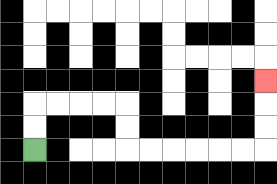{'start': '[1, 6]', 'end': '[11, 3]', 'path_directions': 'U,U,R,R,R,R,D,D,R,R,R,R,R,R,U,U,U', 'path_coordinates': '[[1, 6], [1, 5], [1, 4], [2, 4], [3, 4], [4, 4], [5, 4], [5, 5], [5, 6], [6, 6], [7, 6], [8, 6], [9, 6], [10, 6], [11, 6], [11, 5], [11, 4], [11, 3]]'}